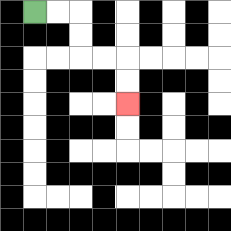{'start': '[1, 0]', 'end': '[5, 4]', 'path_directions': 'R,R,D,D,R,R,D,D', 'path_coordinates': '[[1, 0], [2, 0], [3, 0], [3, 1], [3, 2], [4, 2], [5, 2], [5, 3], [5, 4]]'}